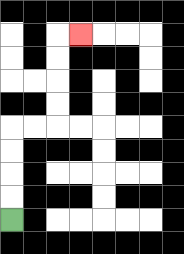{'start': '[0, 9]', 'end': '[3, 1]', 'path_directions': 'U,U,U,U,R,R,U,U,U,U,R', 'path_coordinates': '[[0, 9], [0, 8], [0, 7], [0, 6], [0, 5], [1, 5], [2, 5], [2, 4], [2, 3], [2, 2], [2, 1], [3, 1]]'}